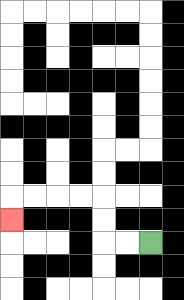{'start': '[6, 10]', 'end': '[0, 9]', 'path_directions': 'L,L,U,U,L,L,L,L,D', 'path_coordinates': '[[6, 10], [5, 10], [4, 10], [4, 9], [4, 8], [3, 8], [2, 8], [1, 8], [0, 8], [0, 9]]'}